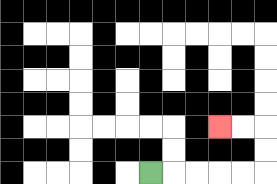{'start': '[6, 7]', 'end': '[9, 5]', 'path_directions': 'R,R,R,R,R,U,U,L,L', 'path_coordinates': '[[6, 7], [7, 7], [8, 7], [9, 7], [10, 7], [11, 7], [11, 6], [11, 5], [10, 5], [9, 5]]'}